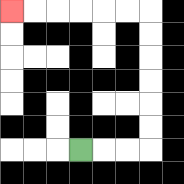{'start': '[3, 6]', 'end': '[0, 0]', 'path_directions': 'R,R,R,U,U,U,U,U,U,L,L,L,L,L,L', 'path_coordinates': '[[3, 6], [4, 6], [5, 6], [6, 6], [6, 5], [6, 4], [6, 3], [6, 2], [6, 1], [6, 0], [5, 0], [4, 0], [3, 0], [2, 0], [1, 0], [0, 0]]'}